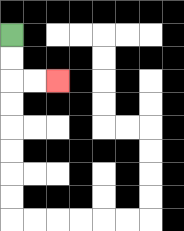{'start': '[0, 1]', 'end': '[2, 3]', 'path_directions': 'D,D,R,R', 'path_coordinates': '[[0, 1], [0, 2], [0, 3], [1, 3], [2, 3]]'}